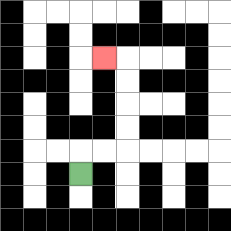{'start': '[3, 7]', 'end': '[4, 2]', 'path_directions': 'U,R,R,U,U,U,U,L', 'path_coordinates': '[[3, 7], [3, 6], [4, 6], [5, 6], [5, 5], [5, 4], [5, 3], [5, 2], [4, 2]]'}